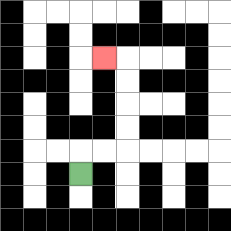{'start': '[3, 7]', 'end': '[4, 2]', 'path_directions': 'U,R,R,U,U,U,U,L', 'path_coordinates': '[[3, 7], [3, 6], [4, 6], [5, 6], [5, 5], [5, 4], [5, 3], [5, 2], [4, 2]]'}